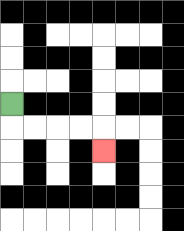{'start': '[0, 4]', 'end': '[4, 6]', 'path_directions': 'D,R,R,R,R,D', 'path_coordinates': '[[0, 4], [0, 5], [1, 5], [2, 5], [3, 5], [4, 5], [4, 6]]'}